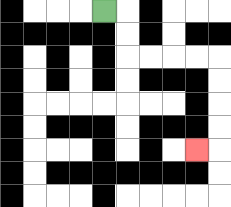{'start': '[4, 0]', 'end': '[8, 6]', 'path_directions': 'R,D,D,R,R,R,R,D,D,D,D,L', 'path_coordinates': '[[4, 0], [5, 0], [5, 1], [5, 2], [6, 2], [7, 2], [8, 2], [9, 2], [9, 3], [9, 4], [9, 5], [9, 6], [8, 6]]'}